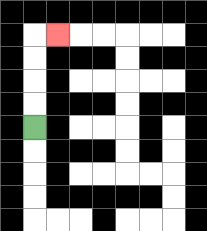{'start': '[1, 5]', 'end': '[2, 1]', 'path_directions': 'U,U,U,U,R', 'path_coordinates': '[[1, 5], [1, 4], [1, 3], [1, 2], [1, 1], [2, 1]]'}